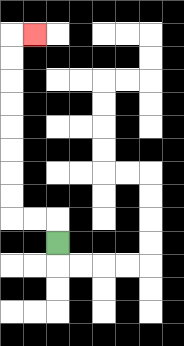{'start': '[2, 10]', 'end': '[1, 1]', 'path_directions': 'U,L,L,U,U,U,U,U,U,U,U,R', 'path_coordinates': '[[2, 10], [2, 9], [1, 9], [0, 9], [0, 8], [0, 7], [0, 6], [0, 5], [0, 4], [0, 3], [0, 2], [0, 1], [1, 1]]'}